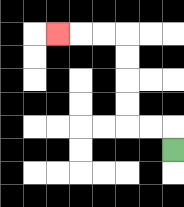{'start': '[7, 6]', 'end': '[2, 1]', 'path_directions': 'U,L,L,U,U,U,U,L,L,L', 'path_coordinates': '[[7, 6], [7, 5], [6, 5], [5, 5], [5, 4], [5, 3], [5, 2], [5, 1], [4, 1], [3, 1], [2, 1]]'}